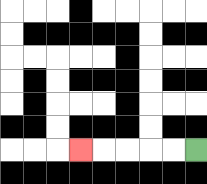{'start': '[8, 6]', 'end': '[3, 6]', 'path_directions': 'L,L,L,L,L', 'path_coordinates': '[[8, 6], [7, 6], [6, 6], [5, 6], [4, 6], [3, 6]]'}